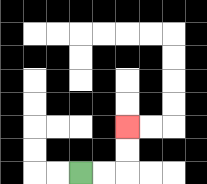{'start': '[3, 7]', 'end': '[5, 5]', 'path_directions': 'R,R,U,U', 'path_coordinates': '[[3, 7], [4, 7], [5, 7], [5, 6], [5, 5]]'}